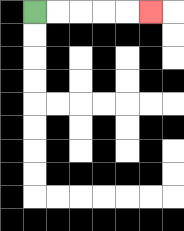{'start': '[1, 0]', 'end': '[6, 0]', 'path_directions': 'R,R,R,R,R', 'path_coordinates': '[[1, 0], [2, 0], [3, 0], [4, 0], [5, 0], [6, 0]]'}